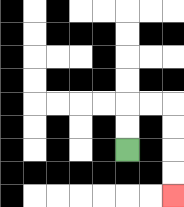{'start': '[5, 6]', 'end': '[7, 8]', 'path_directions': 'U,U,R,R,D,D,D,D', 'path_coordinates': '[[5, 6], [5, 5], [5, 4], [6, 4], [7, 4], [7, 5], [7, 6], [7, 7], [7, 8]]'}